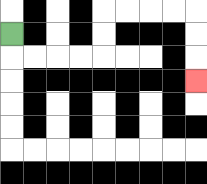{'start': '[0, 1]', 'end': '[8, 3]', 'path_directions': 'D,R,R,R,R,U,U,R,R,R,R,D,D,D', 'path_coordinates': '[[0, 1], [0, 2], [1, 2], [2, 2], [3, 2], [4, 2], [4, 1], [4, 0], [5, 0], [6, 0], [7, 0], [8, 0], [8, 1], [8, 2], [8, 3]]'}